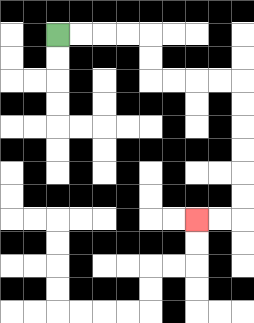{'start': '[2, 1]', 'end': '[8, 9]', 'path_directions': 'R,R,R,R,D,D,R,R,R,R,D,D,D,D,D,D,L,L', 'path_coordinates': '[[2, 1], [3, 1], [4, 1], [5, 1], [6, 1], [6, 2], [6, 3], [7, 3], [8, 3], [9, 3], [10, 3], [10, 4], [10, 5], [10, 6], [10, 7], [10, 8], [10, 9], [9, 9], [8, 9]]'}